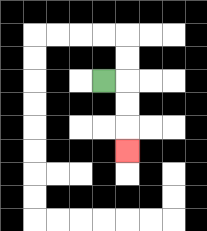{'start': '[4, 3]', 'end': '[5, 6]', 'path_directions': 'R,D,D,D', 'path_coordinates': '[[4, 3], [5, 3], [5, 4], [5, 5], [5, 6]]'}